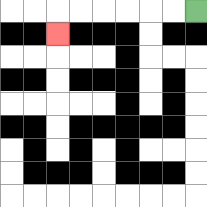{'start': '[8, 0]', 'end': '[2, 1]', 'path_directions': 'L,L,L,L,L,L,D', 'path_coordinates': '[[8, 0], [7, 0], [6, 0], [5, 0], [4, 0], [3, 0], [2, 0], [2, 1]]'}